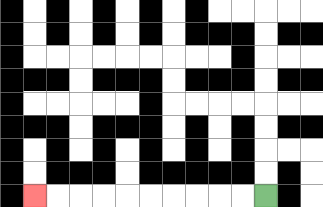{'start': '[11, 8]', 'end': '[1, 8]', 'path_directions': 'L,L,L,L,L,L,L,L,L,L', 'path_coordinates': '[[11, 8], [10, 8], [9, 8], [8, 8], [7, 8], [6, 8], [5, 8], [4, 8], [3, 8], [2, 8], [1, 8]]'}